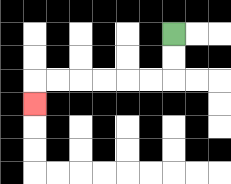{'start': '[7, 1]', 'end': '[1, 4]', 'path_directions': 'D,D,L,L,L,L,L,L,D', 'path_coordinates': '[[7, 1], [7, 2], [7, 3], [6, 3], [5, 3], [4, 3], [3, 3], [2, 3], [1, 3], [1, 4]]'}